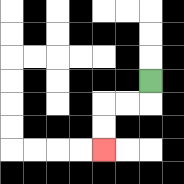{'start': '[6, 3]', 'end': '[4, 6]', 'path_directions': 'D,L,L,D,D', 'path_coordinates': '[[6, 3], [6, 4], [5, 4], [4, 4], [4, 5], [4, 6]]'}